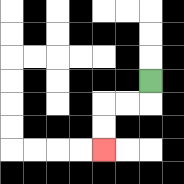{'start': '[6, 3]', 'end': '[4, 6]', 'path_directions': 'D,L,L,D,D', 'path_coordinates': '[[6, 3], [6, 4], [5, 4], [4, 4], [4, 5], [4, 6]]'}